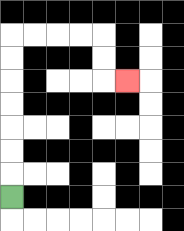{'start': '[0, 8]', 'end': '[5, 3]', 'path_directions': 'U,U,U,U,U,U,U,R,R,R,R,D,D,R', 'path_coordinates': '[[0, 8], [0, 7], [0, 6], [0, 5], [0, 4], [0, 3], [0, 2], [0, 1], [1, 1], [2, 1], [3, 1], [4, 1], [4, 2], [4, 3], [5, 3]]'}